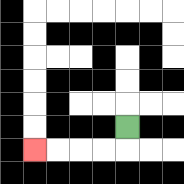{'start': '[5, 5]', 'end': '[1, 6]', 'path_directions': 'D,L,L,L,L', 'path_coordinates': '[[5, 5], [5, 6], [4, 6], [3, 6], [2, 6], [1, 6]]'}